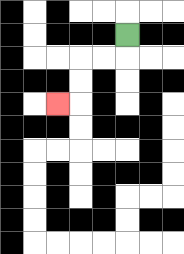{'start': '[5, 1]', 'end': '[2, 4]', 'path_directions': 'D,L,L,D,D,L', 'path_coordinates': '[[5, 1], [5, 2], [4, 2], [3, 2], [3, 3], [3, 4], [2, 4]]'}